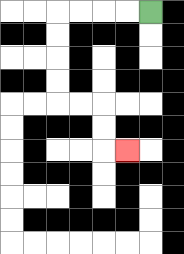{'start': '[6, 0]', 'end': '[5, 6]', 'path_directions': 'L,L,L,L,D,D,D,D,R,R,D,D,R', 'path_coordinates': '[[6, 0], [5, 0], [4, 0], [3, 0], [2, 0], [2, 1], [2, 2], [2, 3], [2, 4], [3, 4], [4, 4], [4, 5], [4, 6], [5, 6]]'}